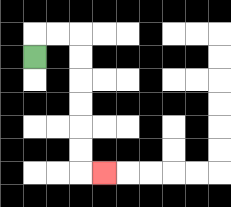{'start': '[1, 2]', 'end': '[4, 7]', 'path_directions': 'U,R,R,D,D,D,D,D,D,R', 'path_coordinates': '[[1, 2], [1, 1], [2, 1], [3, 1], [3, 2], [3, 3], [3, 4], [3, 5], [3, 6], [3, 7], [4, 7]]'}